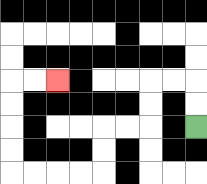{'start': '[8, 5]', 'end': '[2, 3]', 'path_directions': 'U,U,L,L,D,D,L,L,D,D,L,L,L,L,U,U,U,U,R,R', 'path_coordinates': '[[8, 5], [8, 4], [8, 3], [7, 3], [6, 3], [6, 4], [6, 5], [5, 5], [4, 5], [4, 6], [4, 7], [3, 7], [2, 7], [1, 7], [0, 7], [0, 6], [0, 5], [0, 4], [0, 3], [1, 3], [2, 3]]'}